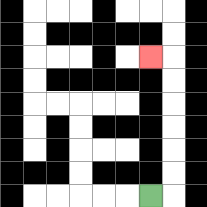{'start': '[6, 8]', 'end': '[6, 2]', 'path_directions': 'R,U,U,U,U,U,U,L', 'path_coordinates': '[[6, 8], [7, 8], [7, 7], [7, 6], [7, 5], [7, 4], [7, 3], [7, 2], [6, 2]]'}